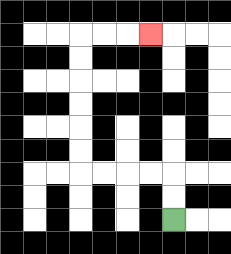{'start': '[7, 9]', 'end': '[6, 1]', 'path_directions': 'U,U,L,L,L,L,U,U,U,U,U,U,R,R,R', 'path_coordinates': '[[7, 9], [7, 8], [7, 7], [6, 7], [5, 7], [4, 7], [3, 7], [3, 6], [3, 5], [3, 4], [3, 3], [3, 2], [3, 1], [4, 1], [5, 1], [6, 1]]'}